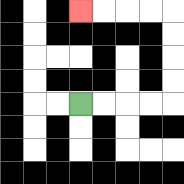{'start': '[3, 4]', 'end': '[3, 0]', 'path_directions': 'R,R,R,R,U,U,U,U,L,L,L,L', 'path_coordinates': '[[3, 4], [4, 4], [5, 4], [6, 4], [7, 4], [7, 3], [7, 2], [7, 1], [7, 0], [6, 0], [5, 0], [4, 0], [3, 0]]'}